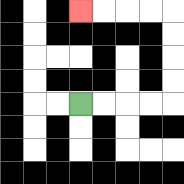{'start': '[3, 4]', 'end': '[3, 0]', 'path_directions': 'R,R,R,R,U,U,U,U,L,L,L,L', 'path_coordinates': '[[3, 4], [4, 4], [5, 4], [6, 4], [7, 4], [7, 3], [7, 2], [7, 1], [7, 0], [6, 0], [5, 0], [4, 0], [3, 0]]'}